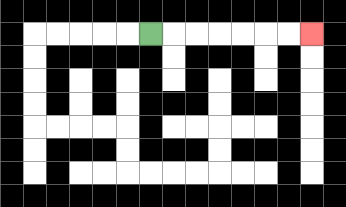{'start': '[6, 1]', 'end': '[13, 1]', 'path_directions': 'R,R,R,R,R,R,R', 'path_coordinates': '[[6, 1], [7, 1], [8, 1], [9, 1], [10, 1], [11, 1], [12, 1], [13, 1]]'}